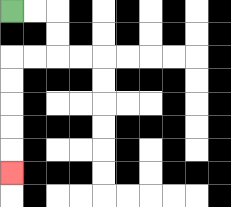{'start': '[0, 0]', 'end': '[0, 7]', 'path_directions': 'R,R,D,D,L,L,D,D,D,D,D', 'path_coordinates': '[[0, 0], [1, 0], [2, 0], [2, 1], [2, 2], [1, 2], [0, 2], [0, 3], [0, 4], [0, 5], [0, 6], [0, 7]]'}